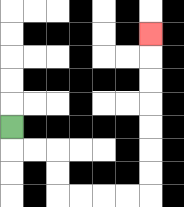{'start': '[0, 5]', 'end': '[6, 1]', 'path_directions': 'D,R,R,D,D,R,R,R,R,U,U,U,U,U,U,U', 'path_coordinates': '[[0, 5], [0, 6], [1, 6], [2, 6], [2, 7], [2, 8], [3, 8], [4, 8], [5, 8], [6, 8], [6, 7], [6, 6], [6, 5], [6, 4], [6, 3], [6, 2], [6, 1]]'}